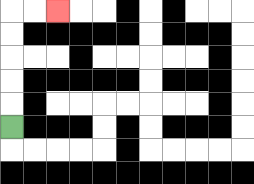{'start': '[0, 5]', 'end': '[2, 0]', 'path_directions': 'U,U,U,U,U,R,R', 'path_coordinates': '[[0, 5], [0, 4], [0, 3], [0, 2], [0, 1], [0, 0], [1, 0], [2, 0]]'}